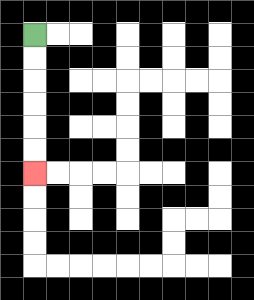{'start': '[1, 1]', 'end': '[1, 7]', 'path_directions': 'D,D,D,D,D,D', 'path_coordinates': '[[1, 1], [1, 2], [1, 3], [1, 4], [1, 5], [1, 6], [1, 7]]'}